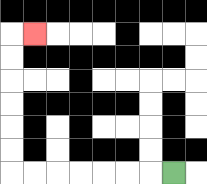{'start': '[7, 7]', 'end': '[1, 1]', 'path_directions': 'L,L,L,L,L,L,L,U,U,U,U,U,U,R', 'path_coordinates': '[[7, 7], [6, 7], [5, 7], [4, 7], [3, 7], [2, 7], [1, 7], [0, 7], [0, 6], [0, 5], [0, 4], [0, 3], [0, 2], [0, 1], [1, 1]]'}